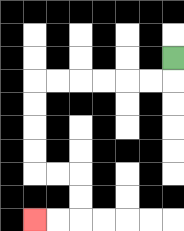{'start': '[7, 2]', 'end': '[1, 9]', 'path_directions': 'D,L,L,L,L,L,L,D,D,D,D,R,R,D,D,L,L', 'path_coordinates': '[[7, 2], [7, 3], [6, 3], [5, 3], [4, 3], [3, 3], [2, 3], [1, 3], [1, 4], [1, 5], [1, 6], [1, 7], [2, 7], [3, 7], [3, 8], [3, 9], [2, 9], [1, 9]]'}